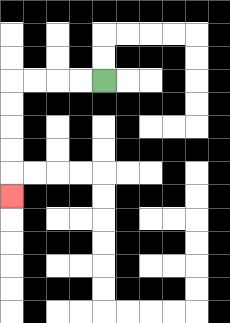{'start': '[4, 3]', 'end': '[0, 8]', 'path_directions': 'L,L,L,L,D,D,D,D,D', 'path_coordinates': '[[4, 3], [3, 3], [2, 3], [1, 3], [0, 3], [0, 4], [0, 5], [0, 6], [0, 7], [0, 8]]'}